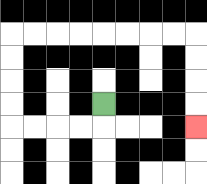{'start': '[4, 4]', 'end': '[8, 5]', 'path_directions': 'D,L,L,L,L,U,U,U,U,R,R,R,R,R,R,R,R,D,D,D,D', 'path_coordinates': '[[4, 4], [4, 5], [3, 5], [2, 5], [1, 5], [0, 5], [0, 4], [0, 3], [0, 2], [0, 1], [1, 1], [2, 1], [3, 1], [4, 1], [5, 1], [6, 1], [7, 1], [8, 1], [8, 2], [8, 3], [8, 4], [8, 5]]'}